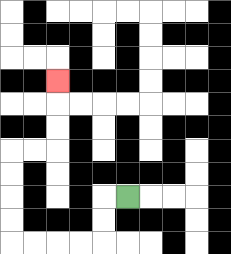{'start': '[5, 8]', 'end': '[2, 3]', 'path_directions': 'L,D,D,L,L,L,L,U,U,U,U,R,R,U,U,U', 'path_coordinates': '[[5, 8], [4, 8], [4, 9], [4, 10], [3, 10], [2, 10], [1, 10], [0, 10], [0, 9], [0, 8], [0, 7], [0, 6], [1, 6], [2, 6], [2, 5], [2, 4], [2, 3]]'}